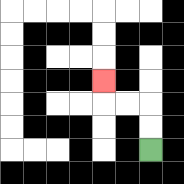{'start': '[6, 6]', 'end': '[4, 3]', 'path_directions': 'U,U,L,L,U', 'path_coordinates': '[[6, 6], [6, 5], [6, 4], [5, 4], [4, 4], [4, 3]]'}